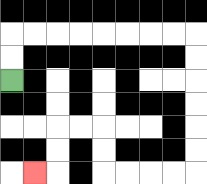{'start': '[0, 3]', 'end': '[1, 7]', 'path_directions': 'U,U,R,R,R,R,R,R,R,R,D,D,D,D,D,D,L,L,L,L,U,U,L,L,D,D,L', 'path_coordinates': '[[0, 3], [0, 2], [0, 1], [1, 1], [2, 1], [3, 1], [4, 1], [5, 1], [6, 1], [7, 1], [8, 1], [8, 2], [8, 3], [8, 4], [8, 5], [8, 6], [8, 7], [7, 7], [6, 7], [5, 7], [4, 7], [4, 6], [4, 5], [3, 5], [2, 5], [2, 6], [2, 7], [1, 7]]'}